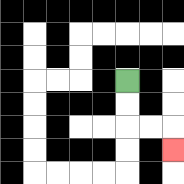{'start': '[5, 3]', 'end': '[7, 6]', 'path_directions': 'D,D,R,R,D', 'path_coordinates': '[[5, 3], [5, 4], [5, 5], [6, 5], [7, 5], [7, 6]]'}